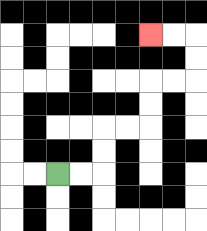{'start': '[2, 7]', 'end': '[6, 1]', 'path_directions': 'R,R,U,U,R,R,U,U,R,R,U,U,L,L', 'path_coordinates': '[[2, 7], [3, 7], [4, 7], [4, 6], [4, 5], [5, 5], [6, 5], [6, 4], [6, 3], [7, 3], [8, 3], [8, 2], [8, 1], [7, 1], [6, 1]]'}